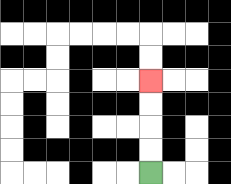{'start': '[6, 7]', 'end': '[6, 3]', 'path_directions': 'U,U,U,U', 'path_coordinates': '[[6, 7], [6, 6], [6, 5], [6, 4], [6, 3]]'}